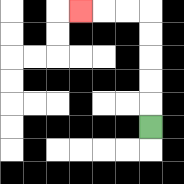{'start': '[6, 5]', 'end': '[3, 0]', 'path_directions': 'U,U,U,U,U,L,L,L', 'path_coordinates': '[[6, 5], [6, 4], [6, 3], [6, 2], [6, 1], [6, 0], [5, 0], [4, 0], [3, 0]]'}